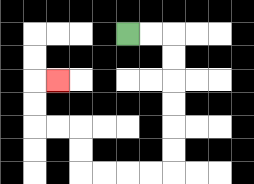{'start': '[5, 1]', 'end': '[2, 3]', 'path_directions': 'R,R,D,D,D,D,D,D,L,L,L,L,U,U,L,L,U,U,R', 'path_coordinates': '[[5, 1], [6, 1], [7, 1], [7, 2], [7, 3], [7, 4], [7, 5], [7, 6], [7, 7], [6, 7], [5, 7], [4, 7], [3, 7], [3, 6], [3, 5], [2, 5], [1, 5], [1, 4], [1, 3], [2, 3]]'}